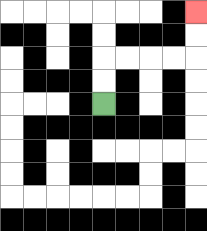{'start': '[4, 4]', 'end': '[8, 0]', 'path_directions': 'U,U,R,R,R,R,U,U', 'path_coordinates': '[[4, 4], [4, 3], [4, 2], [5, 2], [6, 2], [7, 2], [8, 2], [8, 1], [8, 0]]'}